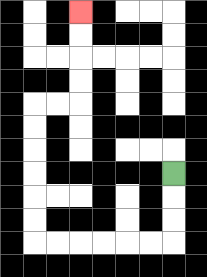{'start': '[7, 7]', 'end': '[3, 0]', 'path_directions': 'D,D,D,L,L,L,L,L,L,U,U,U,U,U,U,R,R,U,U,U,U', 'path_coordinates': '[[7, 7], [7, 8], [7, 9], [7, 10], [6, 10], [5, 10], [4, 10], [3, 10], [2, 10], [1, 10], [1, 9], [1, 8], [1, 7], [1, 6], [1, 5], [1, 4], [2, 4], [3, 4], [3, 3], [3, 2], [3, 1], [3, 0]]'}